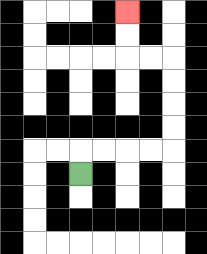{'start': '[3, 7]', 'end': '[5, 0]', 'path_directions': 'U,R,R,R,R,U,U,U,U,L,L,U,U', 'path_coordinates': '[[3, 7], [3, 6], [4, 6], [5, 6], [6, 6], [7, 6], [7, 5], [7, 4], [7, 3], [7, 2], [6, 2], [5, 2], [5, 1], [5, 0]]'}